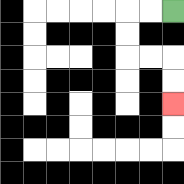{'start': '[7, 0]', 'end': '[7, 4]', 'path_directions': 'L,L,D,D,R,R,D,D', 'path_coordinates': '[[7, 0], [6, 0], [5, 0], [5, 1], [5, 2], [6, 2], [7, 2], [7, 3], [7, 4]]'}